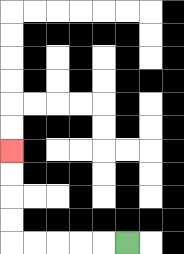{'start': '[5, 10]', 'end': '[0, 6]', 'path_directions': 'L,L,L,L,L,U,U,U,U', 'path_coordinates': '[[5, 10], [4, 10], [3, 10], [2, 10], [1, 10], [0, 10], [0, 9], [0, 8], [0, 7], [0, 6]]'}